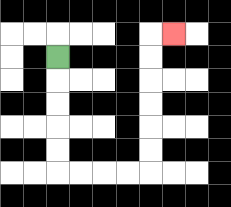{'start': '[2, 2]', 'end': '[7, 1]', 'path_directions': 'D,D,D,D,D,R,R,R,R,U,U,U,U,U,U,R', 'path_coordinates': '[[2, 2], [2, 3], [2, 4], [2, 5], [2, 6], [2, 7], [3, 7], [4, 7], [5, 7], [6, 7], [6, 6], [6, 5], [6, 4], [6, 3], [6, 2], [6, 1], [7, 1]]'}